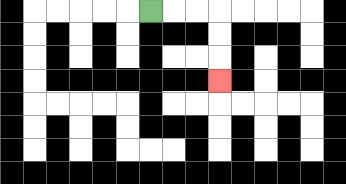{'start': '[6, 0]', 'end': '[9, 3]', 'path_directions': 'R,R,R,D,D,D', 'path_coordinates': '[[6, 0], [7, 0], [8, 0], [9, 0], [9, 1], [9, 2], [9, 3]]'}